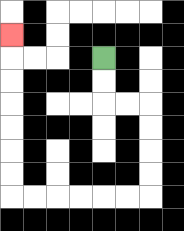{'start': '[4, 2]', 'end': '[0, 1]', 'path_directions': 'D,D,R,R,D,D,D,D,L,L,L,L,L,L,U,U,U,U,U,U,U', 'path_coordinates': '[[4, 2], [4, 3], [4, 4], [5, 4], [6, 4], [6, 5], [6, 6], [6, 7], [6, 8], [5, 8], [4, 8], [3, 8], [2, 8], [1, 8], [0, 8], [0, 7], [0, 6], [0, 5], [0, 4], [0, 3], [0, 2], [0, 1]]'}